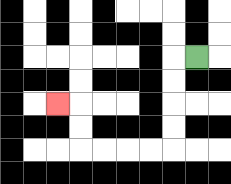{'start': '[8, 2]', 'end': '[2, 4]', 'path_directions': 'L,D,D,D,D,L,L,L,L,U,U,L', 'path_coordinates': '[[8, 2], [7, 2], [7, 3], [7, 4], [7, 5], [7, 6], [6, 6], [5, 6], [4, 6], [3, 6], [3, 5], [3, 4], [2, 4]]'}